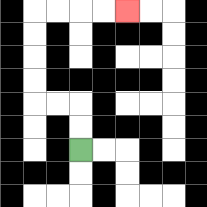{'start': '[3, 6]', 'end': '[5, 0]', 'path_directions': 'U,U,L,L,U,U,U,U,R,R,R,R', 'path_coordinates': '[[3, 6], [3, 5], [3, 4], [2, 4], [1, 4], [1, 3], [1, 2], [1, 1], [1, 0], [2, 0], [3, 0], [4, 0], [5, 0]]'}